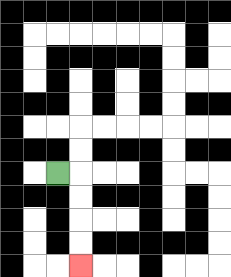{'start': '[2, 7]', 'end': '[3, 11]', 'path_directions': 'R,D,D,D,D', 'path_coordinates': '[[2, 7], [3, 7], [3, 8], [3, 9], [3, 10], [3, 11]]'}